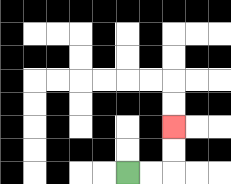{'start': '[5, 7]', 'end': '[7, 5]', 'path_directions': 'R,R,U,U', 'path_coordinates': '[[5, 7], [6, 7], [7, 7], [7, 6], [7, 5]]'}